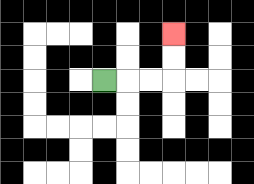{'start': '[4, 3]', 'end': '[7, 1]', 'path_directions': 'R,R,R,U,U', 'path_coordinates': '[[4, 3], [5, 3], [6, 3], [7, 3], [7, 2], [7, 1]]'}